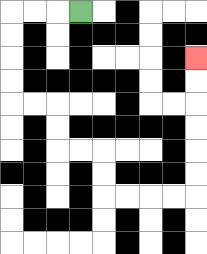{'start': '[3, 0]', 'end': '[8, 2]', 'path_directions': 'L,L,L,D,D,D,D,R,R,D,D,R,R,D,D,R,R,R,R,U,U,U,U,U,U', 'path_coordinates': '[[3, 0], [2, 0], [1, 0], [0, 0], [0, 1], [0, 2], [0, 3], [0, 4], [1, 4], [2, 4], [2, 5], [2, 6], [3, 6], [4, 6], [4, 7], [4, 8], [5, 8], [6, 8], [7, 8], [8, 8], [8, 7], [8, 6], [8, 5], [8, 4], [8, 3], [8, 2]]'}